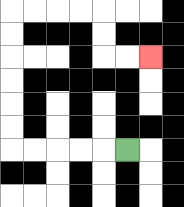{'start': '[5, 6]', 'end': '[6, 2]', 'path_directions': 'L,L,L,L,L,U,U,U,U,U,U,R,R,R,R,D,D,R,R', 'path_coordinates': '[[5, 6], [4, 6], [3, 6], [2, 6], [1, 6], [0, 6], [0, 5], [0, 4], [0, 3], [0, 2], [0, 1], [0, 0], [1, 0], [2, 0], [3, 0], [4, 0], [4, 1], [4, 2], [5, 2], [6, 2]]'}